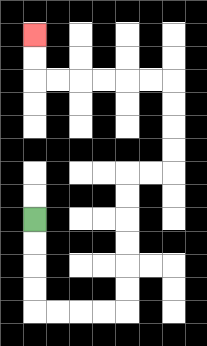{'start': '[1, 9]', 'end': '[1, 1]', 'path_directions': 'D,D,D,D,R,R,R,R,U,U,U,U,U,U,R,R,U,U,U,U,L,L,L,L,L,L,U,U', 'path_coordinates': '[[1, 9], [1, 10], [1, 11], [1, 12], [1, 13], [2, 13], [3, 13], [4, 13], [5, 13], [5, 12], [5, 11], [5, 10], [5, 9], [5, 8], [5, 7], [6, 7], [7, 7], [7, 6], [7, 5], [7, 4], [7, 3], [6, 3], [5, 3], [4, 3], [3, 3], [2, 3], [1, 3], [1, 2], [1, 1]]'}